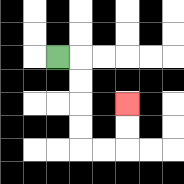{'start': '[2, 2]', 'end': '[5, 4]', 'path_directions': 'R,D,D,D,D,R,R,U,U', 'path_coordinates': '[[2, 2], [3, 2], [3, 3], [3, 4], [3, 5], [3, 6], [4, 6], [5, 6], [5, 5], [5, 4]]'}